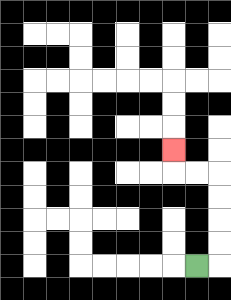{'start': '[8, 11]', 'end': '[7, 6]', 'path_directions': 'R,U,U,U,U,L,L,U', 'path_coordinates': '[[8, 11], [9, 11], [9, 10], [9, 9], [9, 8], [9, 7], [8, 7], [7, 7], [7, 6]]'}